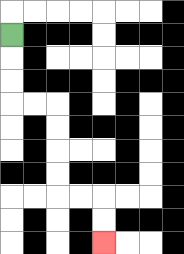{'start': '[0, 1]', 'end': '[4, 10]', 'path_directions': 'D,D,D,R,R,D,D,D,D,R,R,D,D', 'path_coordinates': '[[0, 1], [0, 2], [0, 3], [0, 4], [1, 4], [2, 4], [2, 5], [2, 6], [2, 7], [2, 8], [3, 8], [4, 8], [4, 9], [4, 10]]'}